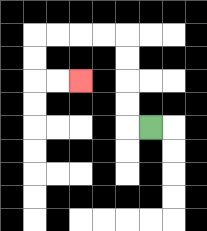{'start': '[6, 5]', 'end': '[3, 3]', 'path_directions': 'L,U,U,U,U,L,L,L,L,D,D,R,R', 'path_coordinates': '[[6, 5], [5, 5], [5, 4], [5, 3], [5, 2], [5, 1], [4, 1], [3, 1], [2, 1], [1, 1], [1, 2], [1, 3], [2, 3], [3, 3]]'}